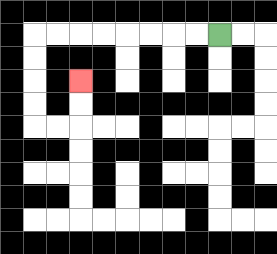{'start': '[9, 1]', 'end': '[3, 3]', 'path_directions': 'L,L,L,L,L,L,L,L,D,D,D,D,R,R,U,U', 'path_coordinates': '[[9, 1], [8, 1], [7, 1], [6, 1], [5, 1], [4, 1], [3, 1], [2, 1], [1, 1], [1, 2], [1, 3], [1, 4], [1, 5], [2, 5], [3, 5], [3, 4], [3, 3]]'}